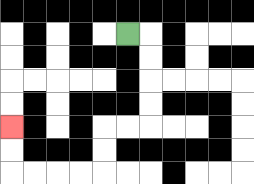{'start': '[5, 1]', 'end': '[0, 5]', 'path_directions': 'R,D,D,D,D,L,L,D,D,L,L,L,L,U,U', 'path_coordinates': '[[5, 1], [6, 1], [6, 2], [6, 3], [6, 4], [6, 5], [5, 5], [4, 5], [4, 6], [4, 7], [3, 7], [2, 7], [1, 7], [0, 7], [0, 6], [0, 5]]'}